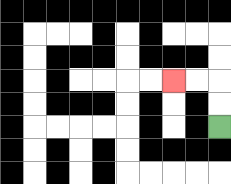{'start': '[9, 5]', 'end': '[7, 3]', 'path_directions': 'U,U,L,L', 'path_coordinates': '[[9, 5], [9, 4], [9, 3], [8, 3], [7, 3]]'}